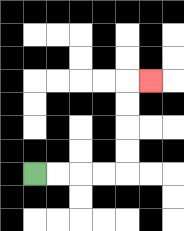{'start': '[1, 7]', 'end': '[6, 3]', 'path_directions': 'R,R,R,R,U,U,U,U,R', 'path_coordinates': '[[1, 7], [2, 7], [3, 7], [4, 7], [5, 7], [5, 6], [5, 5], [5, 4], [5, 3], [6, 3]]'}